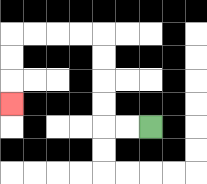{'start': '[6, 5]', 'end': '[0, 4]', 'path_directions': 'L,L,U,U,U,U,L,L,L,L,D,D,D', 'path_coordinates': '[[6, 5], [5, 5], [4, 5], [4, 4], [4, 3], [4, 2], [4, 1], [3, 1], [2, 1], [1, 1], [0, 1], [0, 2], [0, 3], [0, 4]]'}